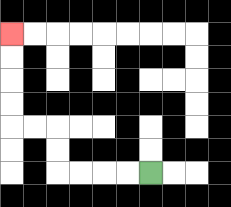{'start': '[6, 7]', 'end': '[0, 1]', 'path_directions': 'L,L,L,L,U,U,L,L,U,U,U,U', 'path_coordinates': '[[6, 7], [5, 7], [4, 7], [3, 7], [2, 7], [2, 6], [2, 5], [1, 5], [0, 5], [0, 4], [0, 3], [0, 2], [0, 1]]'}